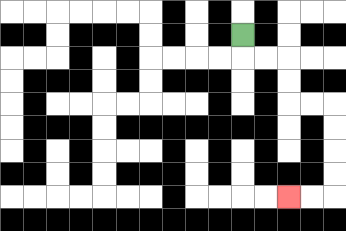{'start': '[10, 1]', 'end': '[12, 8]', 'path_directions': 'D,R,R,D,D,R,R,D,D,D,D,L,L', 'path_coordinates': '[[10, 1], [10, 2], [11, 2], [12, 2], [12, 3], [12, 4], [13, 4], [14, 4], [14, 5], [14, 6], [14, 7], [14, 8], [13, 8], [12, 8]]'}